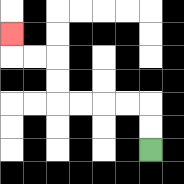{'start': '[6, 6]', 'end': '[0, 1]', 'path_directions': 'U,U,L,L,L,L,U,U,L,L,U', 'path_coordinates': '[[6, 6], [6, 5], [6, 4], [5, 4], [4, 4], [3, 4], [2, 4], [2, 3], [2, 2], [1, 2], [0, 2], [0, 1]]'}